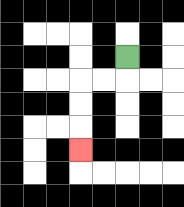{'start': '[5, 2]', 'end': '[3, 6]', 'path_directions': 'D,L,L,D,D,D', 'path_coordinates': '[[5, 2], [5, 3], [4, 3], [3, 3], [3, 4], [3, 5], [3, 6]]'}